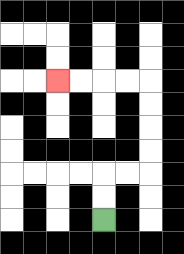{'start': '[4, 9]', 'end': '[2, 3]', 'path_directions': 'U,U,R,R,U,U,U,U,L,L,L,L', 'path_coordinates': '[[4, 9], [4, 8], [4, 7], [5, 7], [6, 7], [6, 6], [6, 5], [6, 4], [6, 3], [5, 3], [4, 3], [3, 3], [2, 3]]'}